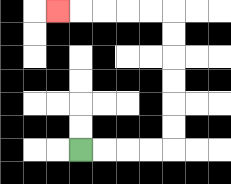{'start': '[3, 6]', 'end': '[2, 0]', 'path_directions': 'R,R,R,R,U,U,U,U,U,U,L,L,L,L,L', 'path_coordinates': '[[3, 6], [4, 6], [5, 6], [6, 6], [7, 6], [7, 5], [7, 4], [7, 3], [7, 2], [7, 1], [7, 0], [6, 0], [5, 0], [4, 0], [3, 0], [2, 0]]'}